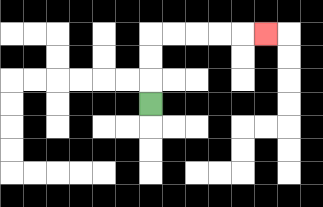{'start': '[6, 4]', 'end': '[11, 1]', 'path_directions': 'U,U,U,R,R,R,R,R', 'path_coordinates': '[[6, 4], [6, 3], [6, 2], [6, 1], [7, 1], [8, 1], [9, 1], [10, 1], [11, 1]]'}